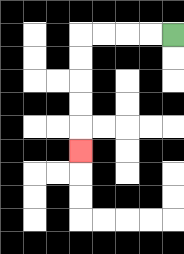{'start': '[7, 1]', 'end': '[3, 6]', 'path_directions': 'L,L,L,L,D,D,D,D,D', 'path_coordinates': '[[7, 1], [6, 1], [5, 1], [4, 1], [3, 1], [3, 2], [3, 3], [3, 4], [3, 5], [3, 6]]'}